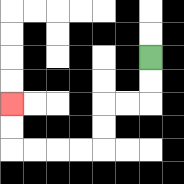{'start': '[6, 2]', 'end': '[0, 4]', 'path_directions': 'D,D,L,L,D,D,L,L,L,L,U,U', 'path_coordinates': '[[6, 2], [6, 3], [6, 4], [5, 4], [4, 4], [4, 5], [4, 6], [3, 6], [2, 6], [1, 6], [0, 6], [0, 5], [0, 4]]'}